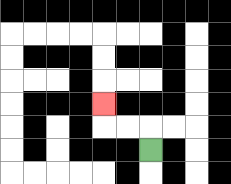{'start': '[6, 6]', 'end': '[4, 4]', 'path_directions': 'U,L,L,U', 'path_coordinates': '[[6, 6], [6, 5], [5, 5], [4, 5], [4, 4]]'}